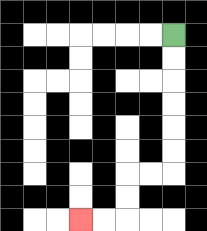{'start': '[7, 1]', 'end': '[3, 9]', 'path_directions': 'D,D,D,D,D,D,L,L,D,D,L,L', 'path_coordinates': '[[7, 1], [7, 2], [7, 3], [7, 4], [7, 5], [7, 6], [7, 7], [6, 7], [5, 7], [5, 8], [5, 9], [4, 9], [3, 9]]'}